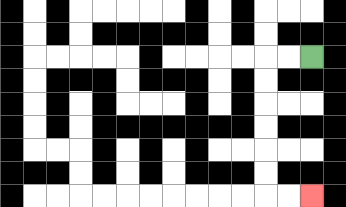{'start': '[13, 2]', 'end': '[13, 8]', 'path_directions': 'L,L,D,D,D,D,D,D,R,R', 'path_coordinates': '[[13, 2], [12, 2], [11, 2], [11, 3], [11, 4], [11, 5], [11, 6], [11, 7], [11, 8], [12, 8], [13, 8]]'}